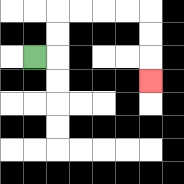{'start': '[1, 2]', 'end': '[6, 3]', 'path_directions': 'R,U,U,R,R,R,R,D,D,D', 'path_coordinates': '[[1, 2], [2, 2], [2, 1], [2, 0], [3, 0], [4, 0], [5, 0], [6, 0], [6, 1], [6, 2], [6, 3]]'}